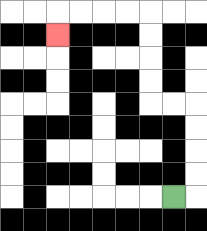{'start': '[7, 8]', 'end': '[2, 1]', 'path_directions': 'R,U,U,U,U,L,L,U,U,U,U,L,L,L,L,D', 'path_coordinates': '[[7, 8], [8, 8], [8, 7], [8, 6], [8, 5], [8, 4], [7, 4], [6, 4], [6, 3], [6, 2], [6, 1], [6, 0], [5, 0], [4, 0], [3, 0], [2, 0], [2, 1]]'}